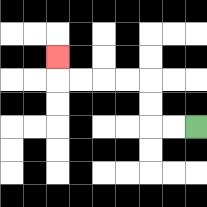{'start': '[8, 5]', 'end': '[2, 2]', 'path_directions': 'L,L,U,U,L,L,L,L,U', 'path_coordinates': '[[8, 5], [7, 5], [6, 5], [6, 4], [6, 3], [5, 3], [4, 3], [3, 3], [2, 3], [2, 2]]'}